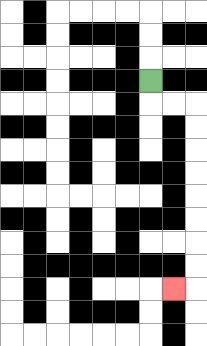{'start': '[6, 3]', 'end': '[7, 12]', 'path_directions': 'D,R,R,D,D,D,D,D,D,D,D,L', 'path_coordinates': '[[6, 3], [6, 4], [7, 4], [8, 4], [8, 5], [8, 6], [8, 7], [8, 8], [8, 9], [8, 10], [8, 11], [8, 12], [7, 12]]'}